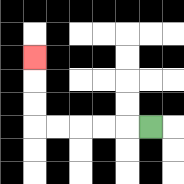{'start': '[6, 5]', 'end': '[1, 2]', 'path_directions': 'L,L,L,L,L,U,U,U', 'path_coordinates': '[[6, 5], [5, 5], [4, 5], [3, 5], [2, 5], [1, 5], [1, 4], [1, 3], [1, 2]]'}